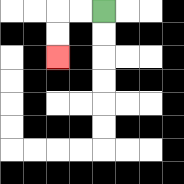{'start': '[4, 0]', 'end': '[2, 2]', 'path_directions': 'L,L,D,D', 'path_coordinates': '[[4, 0], [3, 0], [2, 0], [2, 1], [2, 2]]'}